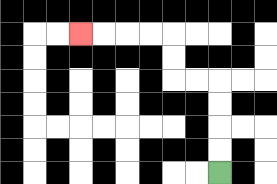{'start': '[9, 7]', 'end': '[3, 1]', 'path_directions': 'U,U,U,U,L,L,U,U,L,L,L,L', 'path_coordinates': '[[9, 7], [9, 6], [9, 5], [9, 4], [9, 3], [8, 3], [7, 3], [7, 2], [7, 1], [6, 1], [5, 1], [4, 1], [3, 1]]'}